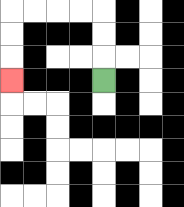{'start': '[4, 3]', 'end': '[0, 3]', 'path_directions': 'U,U,U,L,L,L,L,D,D,D', 'path_coordinates': '[[4, 3], [4, 2], [4, 1], [4, 0], [3, 0], [2, 0], [1, 0], [0, 0], [0, 1], [0, 2], [0, 3]]'}